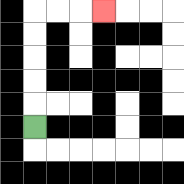{'start': '[1, 5]', 'end': '[4, 0]', 'path_directions': 'U,U,U,U,U,R,R,R', 'path_coordinates': '[[1, 5], [1, 4], [1, 3], [1, 2], [1, 1], [1, 0], [2, 0], [3, 0], [4, 0]]'}